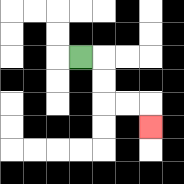{'start': '[3, 2]', 'end': '[6, 5]', 'path_directions': 'R,D,D,R,R,D', 'path_coordinates': '[[3, 2], [4, 2], [4, 3], [4, 4], [5, 4], [6, 4], [6, 5]]'}